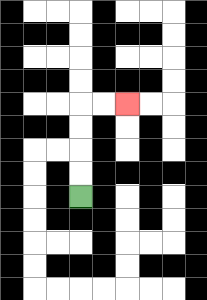{'start': '[3, 8]', 'end': '[5, 4]', 'path_directions': 'U,U,U,U,R,R', 'path_coordinates': '[[3, 8], [3, 7], [3, 6], [3, 5], [3, 4], [4, 4], [5, 4]]'}